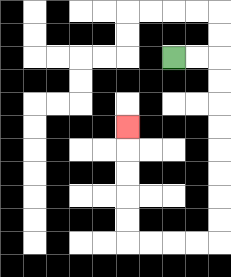{'start': '[7, 2]', 'end': '[5, 5]', 'path_directions': 'R,R,D,D,D,D,D,D,D,D,L,L,L,L,U,U,U,U,U', 'path_coordinates': '[[7, 2], [8, 2], [9, 2], [9, 3], [9, 4], [9, 5], [9, 6], [9, 7], [9, 8], [9, 9], [9, 10], [8, 10], [7, 10], [6, 10], [5, 10], [5, 9], [5, 8], [5, 7], [5, 6], [5, 5]]'}